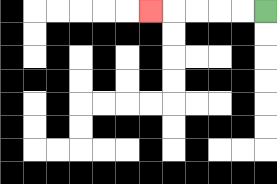{'start': '[11, 0]', 'end': '[6, 0]', 'path_directions': 'L,L,L,L,L', 'path_coordinates': '[[11, 0], [10, 0], [9, 0], [8, 0], [7, 0], [6, 0]]'}